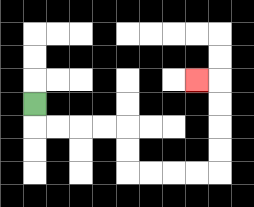{'start': '[1, 4]', 'end': '[8, 3]', 'path_directions': 'D,R,R,R,R,D,D,R,R,R,R,U,U,U,U,L', 'path_coordinates': '[[1, 4], [1, 5], [2, 5], [3, 5], [4, 5], [5, 5], [5, 6], [5, 7], [6, 7], [7, 7], [8, 7], [9, 7], [9, 6], [9, 5], [9, 4], [9, 3], [8, 3]]'}